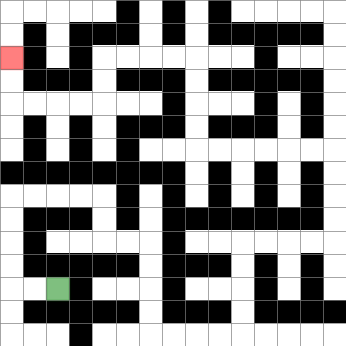{'start': '[2, 12]', 'end': '[0, 2]', 'path_directions': 'L,L,U,U,U,U,R,R,R,R,D,D,R,R,D,D,D,D,R,R,R,R,U,U,U,U,R,R,R,R,U,U,U,U,L,L,L,L,L,L,U,U,U,U,L,L,L,L,D,D,L,L,L,L,U,U', 'path_coordinates': '[[2, 12], [1, 12], [0, 12], [0, 11], [0, 10], [0, 9], [0, 8], [1, 8], [2, 8], [3, 8], [4, 8], [4, 9], [4, 10], [5, 10], [6, 10], [6, 11], [6, 12], [6, 13], [6, 14], [7, 14], [8, 14], [9, 14], [10, 14], [10, 13], [10, 12], [10, 11], [10, 10], [11, 10], [12, 10], [13, 10], [14, 10], [14, 9], [14, 8], [14, 7], [14, 6], [13, 6], [12, 6], [11, 6], [10, 6], [9, 6], [8, 6], [8, 5], [8, 4], [8, 3], [8, 2], [7, 2], [6, 2], [5, 2], [4, 2], [4, 3], [4, 4], [3, 4], [2, 4], [1, 4], [0, 4], [0, 3], [0, 2]]'}